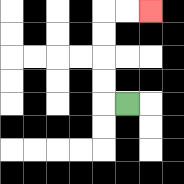{'start': '[5, 4]', 'end': '[6, 0]', 'path_directions': 'L,U,U,U,U,R,R', 'path_coordinates': '[[5, 4], [4, 4], [4, 3], [4, 2], [4, 1], [4, 0], [5, 0], [6, 0]]'}